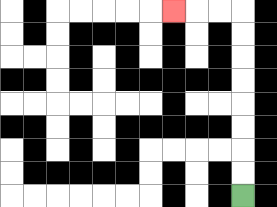{'start': '[10, 8]', 'end': '[7, 0]', 'path_directions': 'U,U,U,U,U,U,U,U,L,L,L', 'path_coordinates': '[[10, 8], [10, 7], [10, 6], [10, 5], [10, 4], [10, 3], [10, 2], [10, 1], [10, 0], [9, 0], [8, 0], [7, 0]]'}